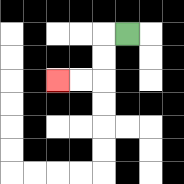{'start': '[5, 1]', 'end': '[2, 3]', 'path_directions': 'L,D,D,L,L', 'path_coordinates': '[[5, 1], [4, 1], [4, 2], [4, 3], [3, 3], [2, 3]]'}